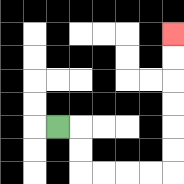{'start': '[2, 5]', 'end': '[7, 1]', 'path_directions': 'R,D,D,R,R,R,R,U,U,U,U,U,U', 'path_coordinates': '[[2, 5], [3, 5], [3, 6], [3, 7], [4, 7], [5, 7], [6, 7], [7, 7], [7, 6], [7, 5], [7, 4], [7, 3], [7, 2], [7, 1]]'}